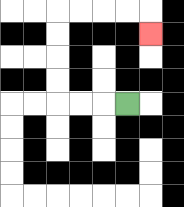{'start': '[5, 4]', 'end': '[6, 1]', 'path_directions': 'L,L,L,U,U,U,U,R,R,R,R,D', 'path_coordinates': '[[5, 4], [4, 4], [3, 4], [2, 4], [2, 3], [2, 2], [2, 1], [2, 0], [3, 0], [4, 0], [5, 0], [6, 0], [6, 1]]'}